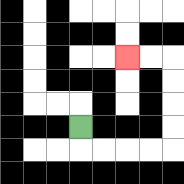{'start': '[3, 5]', 'end': '[5, 2]', 'path_directions': 'D,R,R,R,R,U,U,U,U,L,L', 'path_coordinates': '[[3, 5], [3, 6], [4, 6], [5, 6], [6, 6], [7, 6], [7, 5], [7, 4], [7, 3], [7, 2], [6, 2], [5, 2]]'}